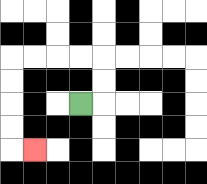{'start': '[3, 4]', 'end': '[1, 6]', 'path_directions': 'R,U,U,L,L,L,L,D,D,D,D,R', 'path_coordinates': '[[3, 4], [4, 4], [4, 3], [4, 2], [3, 2], [2, 2], [1, 2], [0, 2], [0, 3], [0, 4], [0, 5], [0, 6], [1, 6]]'}